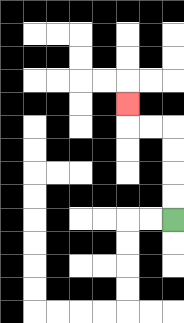{'start': '[7, 9]', 'end': '[5, 4]', 'path_directions': 'U,U,U,U,L,L,U', 'path_coordinates': '[[7, 9], [7, 8], [7, 7], [7, 6], [7, 5], [6, 5], [5, 5], [5, 4]]'}